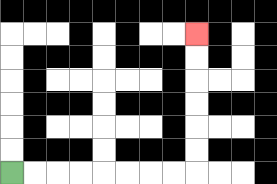{'start': '[0, 7]', 'end': '[8, 1]', 'path_directions': 'R,R,R,R,R,R,R,R,U,U,U,U,U,U', 'path_coordinates': '[[0, 7], [1, 7], [2, 7], [3, 7], [4, 7], [5, 7], [6, 7], [7, 7], [8, 7], [8, 6], [8, 5], [8, 4], [8, 3], [8, 2], [8, 1]]'}